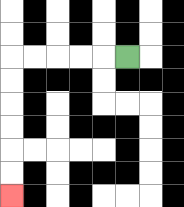{'start': '[5, 2]', 'end': '[0, 8]', 'path_directions': 'L,L,L,L,L,D,D,D,D,D,D', 'path_coordinates': '[[5, 2], [4, 2], [3, 2], [2, 2], [1, 2], [0, 2], [0, 3], [0, 4], [0, 5], [0, 6], [0, 7], [0, 8]]'}